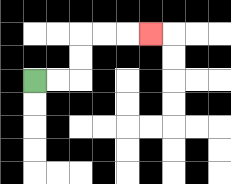{'start': '[1, 3]', 'end': '[6, 1]', 'path_directions': 'R,R,U,U,R,R,R', 'path_coordinates': '[[1, 3], [2, 3], [3, 3], [3, 2], [3, 1], [4, 1], [5, 1], [6, 1]]'}